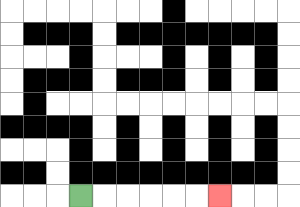{'start': '[3, 8]', 'end': '[9, 8]', 'path_directions': 'R,R,R,R,R,R', 'path_coordinates': '[[3, 8], [4, 8], [5, 8], [6, 8], [7, 8], [8, 8], [9, 8]]'}